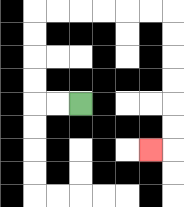{'start': '[3, 4]', 'end': '[6, 6]', 'path_directions': 'L,L,U,U,U,U,R,R,R,R,R,R,D,D,D,D,D,D,L', 'path_coordinates': '[[3, 4], [2, 4], [1, 4], [1, 3], [1, 2], [1, 1], [1, 0], [2, 0], [3, 0], [4, 0], [5, 0], [6, 0], [7, 0], [7, 1], [7, 2], [7, 3], [7, 4], [7, 5], [7, 6], [6, 6]]'}